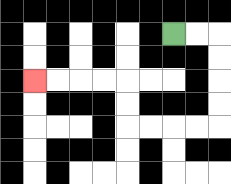{'start': '[7, 1]', 'end': '[1, 3]', 'path_directions': 'R,R,D,D,D,D,L,L,L,L,U,U,L,L,L,L', 'path_coordinates': '[[7, 1], [8, 1], [9, 1], [9, 2], [9, 3], [9, 4], [9, 5], [8, 5], [7, 5], [6, 5], [5, 5], [5, 4], [5, 3], [4, 3], [3, 3], [2, 3], [1, 3]]'}